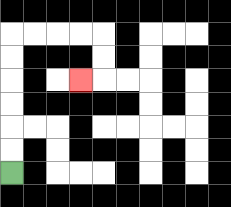{'start': '[0, 7]', 'end': '[3, 3]', 'path_directions': 'U,U,U,U,U,U,R,R,R,R,D,D,L', 'path_coordinates': '[[0, 7], [0, 6], [0, 5], [0, 4], [0, 3], [0, 2], [0, 1], [1, 1], [2, 1], [3, 1], [4, 1], [4, 2], [4, 3], [3, 3]]'}